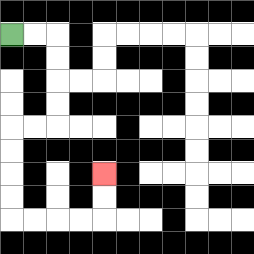{'start': '[0, 1]', 'end': '[4, 7]', 'path_directions': 'R,R,D,D,D,D,L,L,D,D,D,D,R,R,R,R,U,U', 'path_coordinates': '[[0, 1], [1, 1], [2, 1], [2, 2], [2, 3], [2, 4], [2, 5], [1, 5], [0, 5], [0, 6], [0, 7], [0, 8], [0, 9], [1, 9], [2, 9], [3, 9], [4, 9], [4, 8], [4, 7]]'}